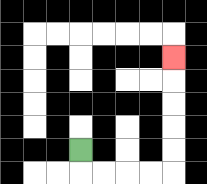{'start': '[3, 6]', 'end': '[7, 2]', 'path_directions': 'D,R,R,R,R,U,U,U,U,U', 'path_coordinates': '[[3, 6], [3, 7], [4, 7], [5, 7], [6, 7], [7, 7], [7, 6], [7, 5], [7, 4], [7, 3], [7, 2]]'}